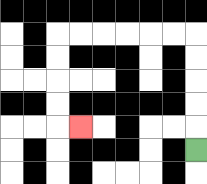{'start': '[8, 6]', 'end': '[3, 5]', 'path_directions': 'U,U,U,U,U,L,L,L,L,L,L,D,D,D,D,R', 'path_coordinates': '[[8, 6], [8, 5], [8, 4], [8, 3], [8, 2], [8, 1], [7, 1], [6, 1], [5, 1], [4, 1], [3, 1], [2, 1], [2, 2], [2, 3], [2, 4], [2, 5], [3, 5]]'}